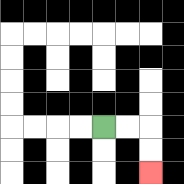{'start': '[4, 5]', 'end': '[6, 7]', 'path_directions': 'R,R,D,D', 'path_coordinates': '[[4, 5], [5, 5], [6, 5], [6, 6], [6, 7]]'}